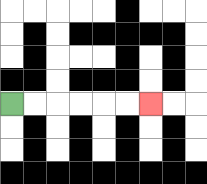{'start': '[0, 4]', 'end': '[6, 4]', 'path_directions': 'R,R,R,R,R,R', 'path_coordinates': '[[0, 4], [1, 4], [2, 4], [3, 4], [4, 4], [5, 4], [6, 4]]'}